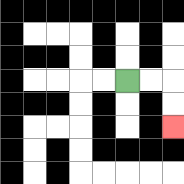{'start': '[5, 3]', 'end': '[7, 5]', 'path_directions': 'R,R,D,D', 'path_coordinates': '[[5, 3], [6, 3], [7, 3], [7, 4], [7, 5]]'}